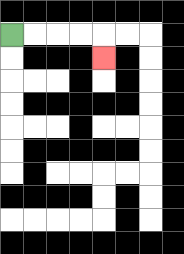{'start': '[0, 1]', 'end': '[4, 2]', 'path_directions': 'R,R,R,R,D', 'path_coordinates': '[[0, 1], [1, 1], [2, 1], [3, 1], [4, 1], [4, 2]]'}